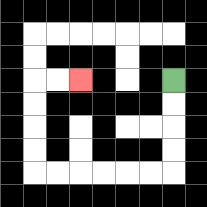{'start': '[7, 3]', 'end': '[3, 3]', 'path_directions': 'D,D,D,D,L,L,L,L,L,L,U,U,U,U,R,R', 'path_coordinates': '[[7, 3], [7, 4], [7, 5], [7, 6], [7, 7], [6, 7], [5, 7], [4, 7], [3, 7], [2, 7], [1, 7], [1, 6], [1, 5], [1, 4], [1, 3], [2, 3], [3, 3]]'}